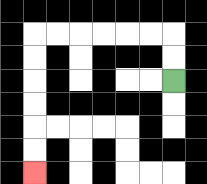{'start': '[7, 3]', 'end': '[1, 7]', 'path_directions': 'U,U,L,L,L,L,L,L,D,D,D,D,D,D', 'path_coordinates': '[[7, 3], [7, 2], [7, 1], [6, 1], [5, 1], [4, 1], [3, 1], [2, 1], [1, 1], [1, 2], [1, 3], [1, 4], [1, 5], [1, 6], [1, 7]]'}